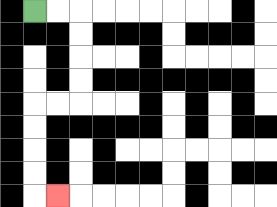{'start': '[1, 0]', 'end': '[2, 8]', 'path_directions': 'R,R,D,D,D,D,L,L,D,D,D,D,R', 'path_coordinates': '[[1, 0], [2, 0], [3, 0], [3, 1], [3, 2], [3, 3], [3, 4], [2, 4], [1, 4], [1, 5], [1, 6], [1, 7], [1, 8], [2, 8]]'}